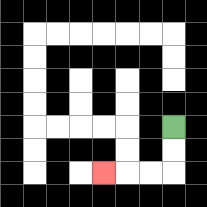{'start': '[7, 5]', 'end': '[4, 7]', 'path_directions': 'D,D,L,L,L', 'path_coordinates': '[[7, 5], [7, 6], [7, 7], [6, 7], [5, 7], [4, 7]]'}